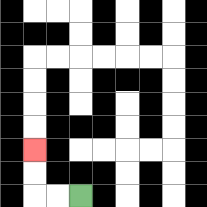{'start': '[3, 8]', 'end': '[1, 6]', 'path_directions': 'L,L,U,U', 'path_coordinates': '[[3, 8], [2, 8], [1, 8], [1, 7], [1, 6]]'}